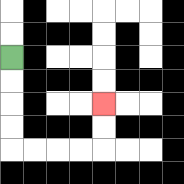{'start': '[0, 2]', 'end': '[4, 4]', 'path_directions': 'D,D,D,D,R,R,R,R,U,U', 'path_coordinates': '[[0, 2], [0, 3], [0, 4], [0, 5], [0, 6], [1, 6], [2, 6], [3, 6], [4, 6], [4, 5], [4, 4]]'}